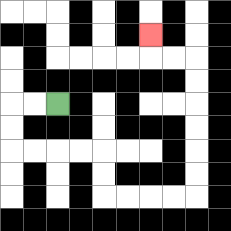{'start': '[2, 4]', 'end': '[6, 1]', 'path_directions': 'L,L,D,D,R,R,R,R,D,D,R,R,R,R,U,U,U,U,U,U,L,L,U', 'path_coordinates': '[[2, 4], [1, 4], [0, 4], [0, 5], [0, 6], [1, 6], [2, 6], [3, 6], [4, 6], [4, 7], [4, 8], [5, 8], [6, 8], [7, 8], [8, 8], [8, 7], [8, 6], [8, 5], [8, 4], [8, 3], [8, 2], [7, 2], [6, 2], [6, 1]]'}